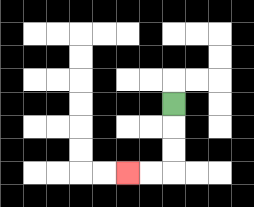{'start': '[7, 4]', 'end': '[5, 7]', 'path_directions': 'D,D,D,L,L', 'path_coordinates': '[[7, 4], [7, 5], [7, 6], [7, 7], [6, 7], [5, 7]]'}